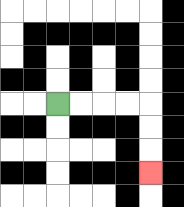{'start': '[2, 4]', 'end': '[6, 7]', 'path_directions': 'R,R,R,R,D,D,D', 'path_coordinates': '[[2, 4], [3, 4], [4, 4], [5, 4], [6, 4], [6, 5], [6, 6], [6, 7]]'}